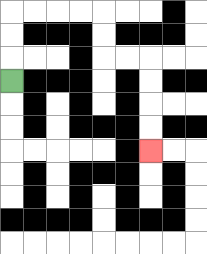{'start': '[0, 3]', 'end': '[6, 6]', 'path_directions': 'U,U,U,R,R,R,R,D,D,R,R,D,D,D,D', 'path_coordinates': '[[0, 3], [0, 2], [0, 1], [0, 0], [1, 0], [2, 0], [3, 0], [4, 0], [4, 1], [4, 2], [5, 2], [6, 2], [6, 3], [6, 4], [6, 5], [6, 6]]'}